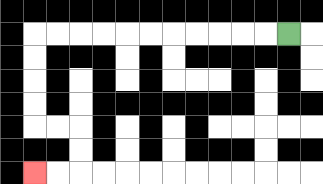{'start': '[12, 1]', 'end': '[1, 7]', 'path_directions': 'L,L,L,L,L,L,L,L,L,L,L,D,D,D,D,R,R,D,D,L,L', 'path_coordinates': '[[12, 1], [11, 1], [10, 1], [9, 1], [8, 1], [7, 1], [6, 1], [5, 1], [4, 1], [3, 1], [2, 1], [1, 1], [1, 2], [1, 3], [1, 4], [1, 5], [2, 5], [3, 5], [3, 6], [3, 7], [2, 7], [1, 7]]'}